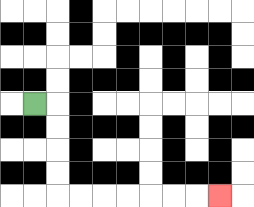{'start': '[1, 4]', 'end': '[9, 8]', 'path_directions': 'R,D,D,D,D,R,R,R,R,R,R,R', 'path_coordinates': '[[1, 4], [2, 4], [2, 5], [2, 6], [2, 7], [2, 8], [3, 8], [4, 8], [5, 8], [6, 8], [7, 8], [8, 8], [9, 8]]'}